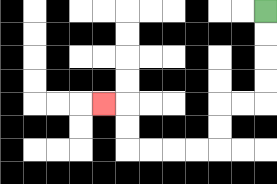{'start': '[11, 0]', 'end': '[4, 4]', 'path_directions': 'D,D,D,D,L,L,D,D,L,L,L,L,U,U,L', 'path_coordinates': '[[11, 0], [11, 1], [11, 2], [11, 3], [11, 4], [10, 4], [9, 4], [9, 5], [9, 6], [8, 6], [7, 6], [6, 6], [5, 6], [5, 5], [5, 4], [4, 4]]'}